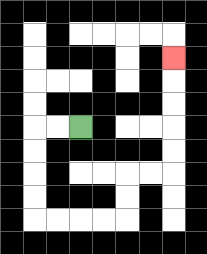{'start': '[3, 5]', 'end': '[7, 2]', 'path_directions': 'L,L,D,D,D,D,R,R,R,R,U,U,R,R,U,U,U,U,U', 'path_coordinates': '[[3, 5], [2, 5], [1, 5], [1, 6], [1, 7], [1, 8], [1, 9], [2, 9], [3, 9], [4, 9], [5, 9], [5, 8], [5, 7], [6, 7], [7, 7], [7, 6], [7, 5], [7, 4], [7, 3], [7, 2]]'}